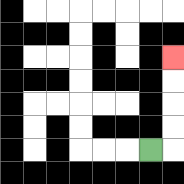{'start': '[6, 6]', 'end': '[7, 2]', 'path_directions': 'R,U,U,U,U', 'path_coordinates': '[[6, 6], [7, 6], [7, 5], [7, 4], [7, 3], [7, 2]]'}